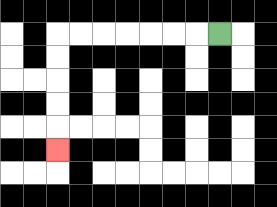{'start': '[9, 1]', 'end': '[2, 6]', 'path_directions': 'L,L,L,L,L,L,L,D,D,D,D,D', 'path_coordinates': '[[9, 1], [8, 1], [7, 1], [6, 1], [5, 1], [4, 1], [3, 1], [2, 1], [2, 2], [2, 3], [2, 4], [2, 5], [2, 6]]'}